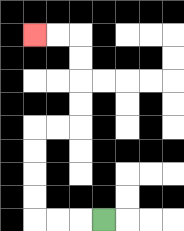{'start': '[4, 9]', 'end': '[1, 1]', 'path_directions': 'L,L,L,U,U,U,U,R,R,U,U,U,U,L,L', 'path_coordinates': '[[4, 9], [3, 9], [2, 9], [1, 9], [1, 8], [1, 7], [1, 6], [1, 5], [2, 5], [3, 5], [3, 4], [3, 3], [3, 2], [3, 1], [2, 1], [1, 1]]'}